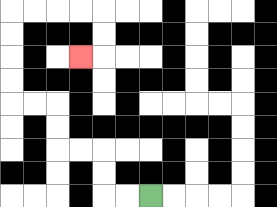{'start': '[6, 8]', 'end': '[3, 2]', 'path_directions': 'L,L,U,U,L,L,U,U,L,L,U,U,U,U,R,R,R,R,D,D,L', 'path_coordinates': '[[6, 8], [5, 8], [4, 8], [4, 7], [4, 6], [3, 6], [2, 6], [2, 5], [2, 4], [1, 4], [0, 4], [0, 3], [0, 2], [0, 1], [0, 0], [1, 0], [2, 0], [3, 0], [4, 0], [4, 1], [4, 2], [3, 2]]'}